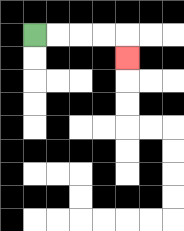{'start': '[1, 1]', 'end': '[5, 2]', 'path_directions': 'R,R,R,R,D', 'path_coordinates': '[[1, 1], [2, 1], [3, 1], [4, 1], [5, 1], [5, 2]]'}